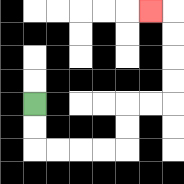{'start': '[1, 4]', 'end': '[6, 0]', 'path_directions': 'D,D,R,R,R,R,U,U,R,R,U,U,U,U,L', 'path_coordinates': '[[1, 4], [1, 5], [1, 6], [2, 6], [3, 6], [4, 6], [5, 6], [5, 5], [5, 4], [6, 4], [7, 4], [7, 3], [7, 2], [7, 1], [7, 0], [6, 0]]'}